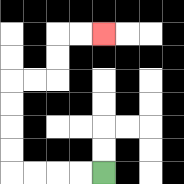{'start': '[4, 7]', 'end': '[4, 1]', 'path_directions': 'L,L,L,L,U,U,U,U,R,R,U,U,R,R', 'path_coordinates': '[[4, 7], [3, 7], [2, 7], [1, 7], [0, 7], [0, 6], [0, 5], [0, 4], [0, 3], [1, 3], [2, 3], [2, 2], [2, 1], [3, 1], [4, 1]]'}